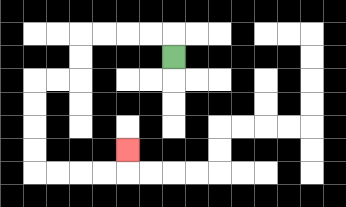{'start': '[7, 2]', 'end': '[5, 6]', 'path_directions': 'U,L,L,L,L,D,D,L,L,D,D,D,D,R,R,R,R,U', 'path_coordinates': '[[7, 2], [7, 1], [6, 1], [5, 1], [4, 1], [3, 1], [3, 2], [3, 3], [2, 3], [1, 3], [1, 4], [1, 5], [1, 6], [1, 7], [2, 7], [3, 7], [4, 7], [5, 7], [5, 6]]'}